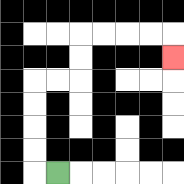{'start': '[2, 7]', 'end': '[7, 2]', 'path_directions': 'L,U,U,U,U,R,R,U,U,R,R,R,R,D', 'path_coordinates': '[[2, 7], [1, 7], [1, 6], [1, 5], [1, 4], [1, 3], [2, 3], [3, 3], [3, 2], [3, 1], [4, 1], [5, 1], [6, 1], [7, 1], [7, 2]]'}